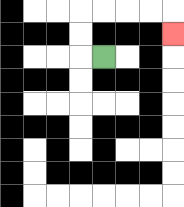{'start': '[4, 2]', 'end': '[7, 1]', 'path_directions': 'L,U,U,R,R,R,R,D', 'path_coordinates': '[[4, 2], [3, 2], [3, 1], [3, 0], [4, 0], [5, 0], [6, 0], [7, 0], [7, 1]]'}